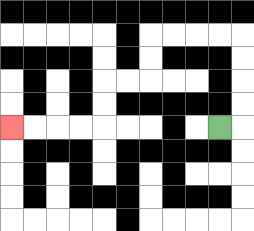{'start': '[9, 5]', 'end': '[0, 5]', 'path_directions': 'R,U,U,U,U,L,L,L,L,D,D,L,L,D,D,L,L,L,L', 'path_coordinates': '[[9, 5], [10, 5], [10, 4], [10, 3], [10, 2], [10, 1], [9, 1], [8, 1], [7, 1], [6, 1], [6, 2], [6, 3], [5, 3], [4, 3], [4, 4], [4, 5], [3, 5], [2, 5], [1, 5], [0, 5]]'}